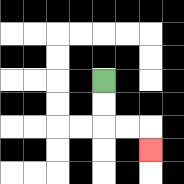{'start': '[4, 3]', 'end': '[6, 6]', 'path_directions': 'D,D,R,R,D', 'path_coordinates': '[[4, 3], [4, 4], [4, 5], [5, 5], [6, 5], [6, 6]]'}